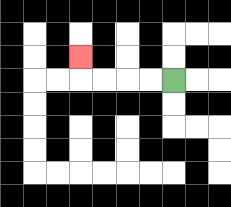{'start': '[7, 3]', 'end': '[3, 2]', 'path_directions': 'L,L,L,L,U', 'path_coordinates': '[[7, 3], [6, 3], [5, 3], [4, 3], [3, 3], [3, 2]]'}